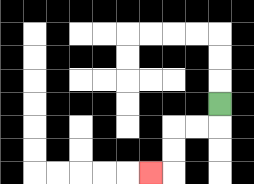{'start': '[9, 4]', 'end': '[6, 7]', 'path_directions': 'D,L,L,D,D,L', 'path_coordinates': '[[9, 4], [9, 5], [8, 5], [7, 5], [7, 6], [7, 7], [6, 7]]'}